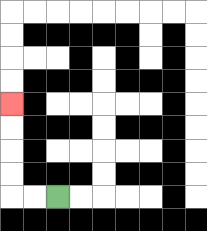{'start': '[2, 8]', 'end': '[0, 4]', 'path_directions': 'L,L,U,U,U,U', 'path_coordinates': '[[2, 8], [1, 8], [0, 8], [0, 7], [0, 6], [0, 5], [0, 4]]'}